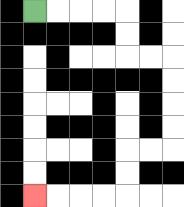{'start': '[1, 0]', 'end': '[1, 8]', 'path_directions': 'R,R,R,R,D,D,R,R,D,D,D,D,L,L,D,D,L,L,L,L', 'path_coordinates': '[[1, 0], [2, 0], [3, 0], [4, 0], [5, 0], [5, 1], [5, 2], [6, 2], [7, 2], [7, 3], [7, 4], [7, 5], [7, 6], [6, 6], [5, 6], [5, 7], [5, 8], [4, 8], [3, 8], [2, 8], [1, 8]]'}